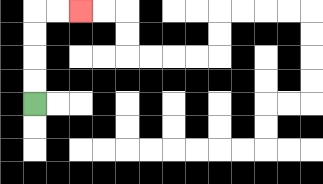{'start': '[1, 4]', 'end': '[3, 0]', 'path_directions': 'U,U,U,U,R,R', 'path_coordinates': '[[1, 4], [1, 3], [1, 2], [1, 1], [1, 0], [2, 0], [3, 0]]'}